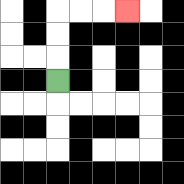{'start': '[2, 3]', 'end': '[5, 0]', 'path_directions': 'U,U,U,R,R,R', 'path_coordinates': '[[2, 3], [2, 2], [2, 1], [2, 0], [3, 0], [4, 0], [5, 0]]'}